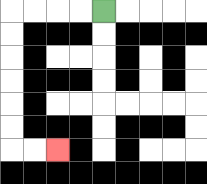{'start': '[4, 0]', 'end': '[2, 6]', 'path_directions': 'L,L,L,L,D,D,D,D,D,D,R,R', 'path_coordinates': '[[4, 0], [3, 0], [2, 0], [1, 0], [0, 0], [0, 1], [0, 2], [0, 3], [0, 4], [0, 5], [0, 6], [1, 6], [2, 6]]'}